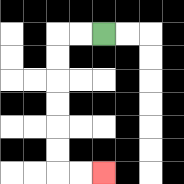{'start': '[4, 1]', 'end': '[4, 7]', 'path_directions': 'L,L,D,D,D,D,D,D,R,R', 'path_coordinates': '[[4, 1], [3, 1], [2, 1], [2, 2], [2, 3], [2, 4], [2, 5], [2, 6], [2, 7], [3, 7], [4, 7]]'}